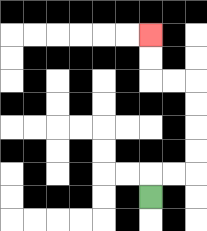{'start': '[6, 8]', 'end': '[6, 1]', 'path_directions': 'U,R,R,U,U,U,U,L,L,U,U', 'path_coordinates': '[[6, 8], [6, 7], [7, 7], [8, 7], [8, 6], [8, 5], [8, 4], [8, 3], [7, 3], [6, 3], [6, 2], [6, 1]]'}